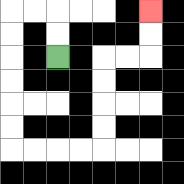{'start': '[2, 2]', 'end': '[6, 0]', 'path_directions': 'U,U,L,L,D,D,D,D,D,D,R,R,R,R,U,U,U,U,R,R,U,U', 'path_coordinates': '[[2, 2], [2, 1], [2, 0], [1, 0], [0, 0], [0, 1], [0, 2], [0, 3], [0, 4], [0, 5], [0, 6], [1, 6], [2, 6], [3, 6], [4, 6], [4, 5], [4, 4], [4, 3], [4, 2], [5, 2], [6, 2], [6, 1], [6, 0]]'}